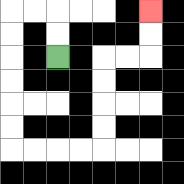{'start': '[2, 2]', 'end': '[6, 0]', 'path_directions': 'U,U,L,L,D,D,D,D,D,D,R,R,R,R,U,U,U,U,R,R,U,U', 'path_coordinates': '[[2, 2], [2, 1], [2, 0], [1, 0], [0, 0], [0, 1], [0, 2], [0, 3], [0, 4], [0, 5], [0, 6], [1, 6], [2, 6], [3, 6], [4, 6], [4, 5], [4, 4], [4, 3], [4, 2], [5, 2], [6, 2], [6, 1], [6, 0]]'}